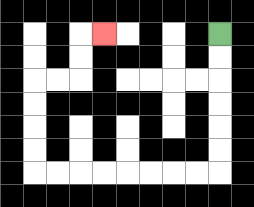{'start': '[9, 1]', 'end': '[4, 1]', 'path_directions': 'D,D,D,D,D,D,L,L,L,L,L,L,L,L,U,U,U,U,R,R,U,U,R', 'path_coordinates': '[[9, 1], [9, 2], [9, 3], [9, 4], [9, 5], [9, 6], [9, 7], [8, 7], [7, 7], [6, 7], [5, 7], [4, 7], [3, 7], [2, 7], [1, 7], [1, 6], [1, 5], [1, 4], [1, 3], [2, 3], [3, 3], [3, 2], [3, 1], [4, 1]]'}